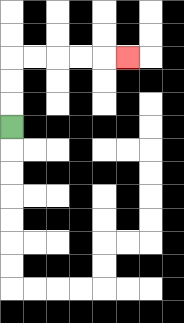{'start': '[0, 5]', 'end': '[5, 2]', 'path_directions': 'U,U,U,R,R,R,R,R', 'path_coordinates': '[[0, 5], [0, 4], [0, 3], [0, 2], [1, 2], [2, 2], [3, 2], [4, 2], [5, 2]]'}